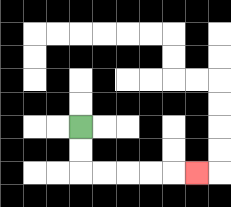{'start': '[3, 5]', 'end': '[8, 7]', 'path_directions': 'D,D,R,R,R,R,R', 'path_coordinates': '[[3, 5], [3, 6], [3, 7], [4, 7], [5, 7], [6, 7], [7, 7], [8, 7]]'}